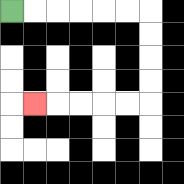{'start': '[0, 0]', 'end': '[1, 4]', 'path_directions': 'R,R,R,R,R,R,D,D,D,D,L,L,L,L,L', 'path_coordinates': '[[0, 0], [1, 0], [2, 0], [3, 0], [4, 0], [5, 0], [6, 0], [6, 1], [6, 2], [6, 3], [6, 4], [5, 4], [4, 4], [3, 4], [2, 4], [1, 4]]'}